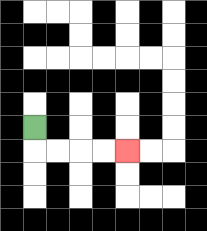{'start': '[1, 5]', 'end': '[5, 6]', 'path_directions': 'D,R,R,R,R', 'path_coordinates': '[[1, 5], [1, 6], [2, 6], [3, 6], [4, 6], [5, 6]]'}